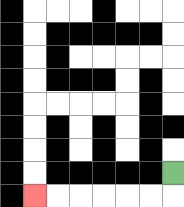{'start': '[7, 7]', 'end': '[1, 8]', 'path_directions': 'D,L,L,L,L,L,L', 'path_coordinates': '[[7, 7], [7, 8], [6, 8], [5, 8], [4, 8], [3, 8], [2, 8], [1, 8]]'}